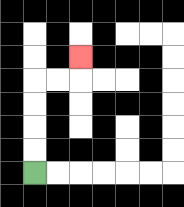{'start': '[1, 7]', 'end': '[3, 2]', 'path_directions': 'U,U,U,U,R,R,U', 'path_coordinates': '[[1, 7], [1, 6], [1, 5], [1, 4], [1, 3], [2, 3], [3, 3], [3, 2]]'}